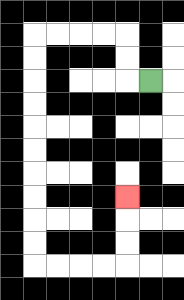{'start': '[6, 3]', 'end': '[5, 8]', 'path_directions': 'L,U,U,L,L,L,L,D,D,D,D,D,D,D,D,D,D,R,R,R,R,U,U,U', 'path_coordinates': '[[6, 3], [5, 3], [5, 2], [5, 1], [4, 1], [3, 1], [2, 1], [1, 1], [1, 2], [1, 3], [1, 4], [1, 5], [1, 6], [1, 7], [1, 8], [1, 9], [1, 10], [1, 11], [2, 11], [3, 11], [4, 11], [5, 11], [5, 10], [5, 9], [5, 8]]'}